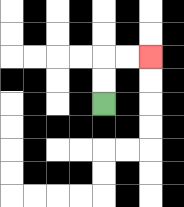{'start': '[4, 4]', 'end': '[6, 2]', 'path_directions': 'U,U,R,R', 'path_coordinates': '[[4, 4], [4, 3], [4, 2], [5, 2], [6, 2]]'}